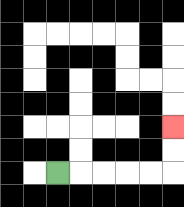{'start': '[2, 7]', 'end': '[7, 5]', 'path_directions': 'R,R,R,R,R,U,U', 'path_coordinates': '[[2, 7], [3, 7], [4, 7], [5, 7], [6, 7], [7, 7], [7, 6], [7, 5]]'}